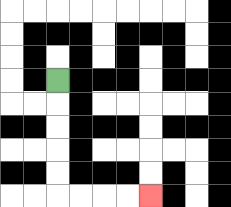{'start': '[2, 3]', 'end': '[6, 8]', 'path_directions': 'D,D,D,D,D,R,R,R,R', 'path_coordinates': '[[2, 3], [2, 4], [2, 5], [2, 6], [2, 7], [2, 8], [3, 8], [4, 8], [5, 8], [6, 8]]'}